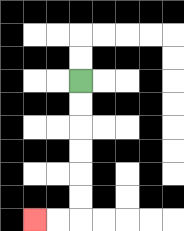{'start': '[3, 3]', 'end': '[1, 9]', 'path_directions': 'D,D,D,D,D,D,L,L', 'path_coordinates': '[[3, 3], [3, 4], [3, 5], [3, 6], [3, 7], [3, 8], [3, 9], [2, 9], [1, 9]]'}